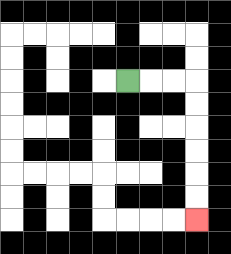{'start': '[5, 3]', 'end': '[8, 9]', 'path_directions': 'R,R,R,D,D,D,D,D,D', 'path_coordinates': '[[5, 3], [6, 3], [7, 3], [8, 3], [8, 4], [8, 5], [8, 6], [8, 7], [8, 8], [8, 9]]'}